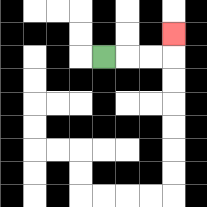{'start': '[4, 2]', 'end': '[7, 1]', 'path_directions': 'R,R,R,U', 'path_coordinates': '[[4, 2], [5, 2], [6, 2], [7, 2], [7, 1]]'}